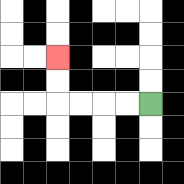{'start': '[6, 4]', 'end': '[2, 2]', 'path_directions': 'L,L,L,L,U,U', 'path_coordinates': '[[6, 4], [5, 4], [4, 4], [3, 4], [2, 4], [2, 3], [2, 2]]'}